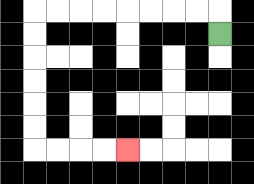{'start': '[9, 1]', 'end': '[5, 6]', 'path_directions': 'U,L,L,L,L,L,L,L,L,D,D,D,D,D,D,R,R,R,R', 'path_coordinates': '[[9, 1], [9, 0], [8, 0], [7, 0], [6, 0], [5, 0], [4, 0], [3, 0], [2, 0], [1, 0], [1, 1], [1, 2], [1, 3], [1, 4], [1, 5], [1, 6], [2, 6], [3, 6], [4, 6], [5, 6]]'}